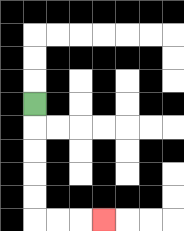{'start': '[1, 4]', 'end': '[4, 9]', 'path_directions': 'D,D,D,D,D,R,R,R', 'path_coordinates': '[[1, 4], [1, 5], [1, 6], [1, 7], [1, 8], [1, 9], [2, 9], [3, 9], [4, 9]]'}